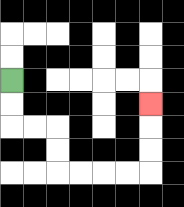{'start': '[0, 3]', 'end': '[6, 4]', 'path_directions': 'D,D,R,R,D,D,R,R,R,R,U,U,U', 'path_coordinates': '[[0, 3], [0, 4], [0, 5], [1, 5], [2, 5], [2, 6], [2, 7], [3, 7], [4, 7], [5, 7], [6, 7], [6, 6], [6, 5], [6, 4]]'}